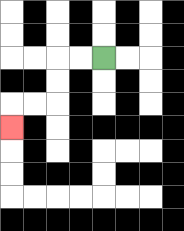{'start': '[4, 2]', 'end': '[0, 5]', 'path_directions': 'L,L,D,D,L,L,D', 'path_coordinates': '[[4, 2], [3, 2], [2, 2], [2, 3], [2, 4], [1, 4], [0, 4], [0, 5]]'}